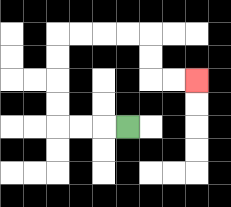{'start': '[5, 5]', 'end': '[8, 3]', 'path_directions': 'L,L,L,U,U,U,U,R,R,R,R,D,D,R,R', 'path_coordinates': '[[5, 5], [4, 5], [3, 5], [2, 5], [2, 4], [2, 3], [2, 2], [2, 1], [3, 1], [4, 1], [5, 1], [6, 1], [6, 2], [6, 3], [7, 3], [8, 3]]'}